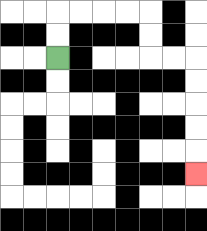{'start': '[2, 2]', 'end': '[8, 7]', 'path_directions': 'U,U,R,R,R,R,D,D,R,R,D,D,D,D,D', 'path_coordinates': '[[2, 2], [2, 1], [2, 0], [3, 0], [4, 0], [5, 0], [6, 0], [6, 1], [6, 2], [7, 2], [8, 2], [8, 3], [8, 4], [8, 5], [8, 6], [8, 7]]'}